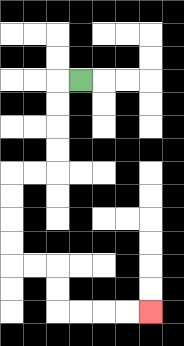{'start': '[3, 3]', 'end': '[6, 13]', 'path_directions': 'L,D,D,D,D,L,L,D,D,D,D,R,R,D,D,R,R,R,R', 'path_coordinates': '[[3, 3], [2, 3], [2, 4], [2, 5], [2, 6], [2, 7], [1, 7], [0, 7], [0, 8], [0, 9], [0, 10], [0, 11], [1, 11], [2, 11], [2, 12], [2, 13], [3, 13], [4, 13], [5, 13], [6, 13]]'}